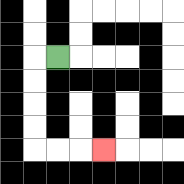{'start': '[2, 2]', 'end': '[4, 6]', 'path_directions': 'L,D,D,D,D,R,R,R', 'path_coordinates': '[[2, 2], [1, 2], [1, 3], [1, 4], [1, 5], [1, 6], [2, 6], [3, 6], [4, 6]]'}